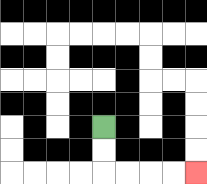{'start': '[4, 5]', 'end': '[8, 7]', 'path_directions': 'D,D,R,R,R,R', 'path_coordinates': '[[4, 5], [4, 6], [4, 7], [5, 7], [6, 7], [7, 7], [8, 7]]'}